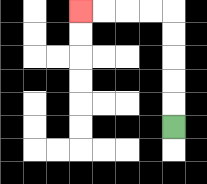{'start': '[7, 5]', 'end': '[3, 0]', 'path_directions': 'U,U,U,U,U,L,L,L,L', 'path_coordinates': '[[7, 5], [7, 4], [7, 3], [7, 2], [7, 1], [7, 0], [6, 0], [5, 0], [4, 0], [3, 0]]'}